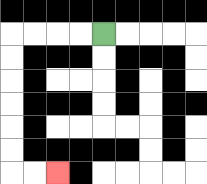{'start': '[4, 1]', 'end': '[2, 7]', 'path_directions': 'L,L,L,L,D,D,D,D,D,D,R,R', 'path_coordinates': '[[4, 1], [3, 1], [2, 1], [1, 1], [0, 1], [0, 2], [0, 3], [0, 4], [0, 5], [0, 6], [0, 7], [1, 7], [2, 7]]'}